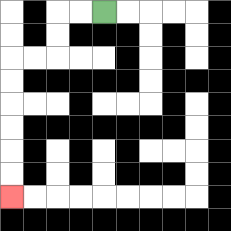{'start': '[4, 0]', 'end': '[0, 8]', 'path_directions': 'L,L,D,D,L,L,D,D,D,D,D,D', 'path_coordinates': '[[4, 0], [3, 0], [2, 0], [2, 1], [2, 2], [1, 2], [0, 2], [0, 3], [0, 4], [0, 5], [0, 6], [0, 7], [0, 8]]'}